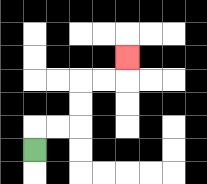{'start': '[1, 6]', 'end': '[5, 2]', 'path_directions': 'U,R,R,U,U,R,R,U', 'path_coordinates': '[[1, 6], [1, 5], [2, 5], [3, 5], [3, 4], [3, 3], [4, 3], [5, 3], [5, 2]]'}